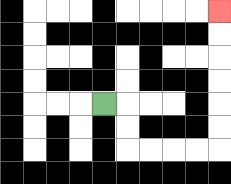{'start': '[4, 4]', 'end': '[9, 0]', 'path_directions': 'R,D,D,R,R,R,R,U,U,U,U,U,U', 'path_coordinates': '[[4, 4], [5, 4], [5, 5], [5, 6], [6, 6], [7, 6], [8, 6], [9, 6], [9, 5], [9, 4], [9, 3], [9, 2], [9, 1], [9, 0]]'}